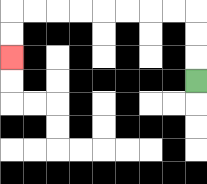{'start': '[8, 3]', 'end': '[0, 2]', 'path_directions': 'U,U,U,L,L,L,L,L,L,L,L,D,D', 'path_coordinates': '[[8, 3], [8, 2], [8, 1], [8, 0], [7, 0], [6, 0], [5, 0], [4, 0], [3, 0], [2, 0], [1, 0], [0, 0], [0, 1], [0, 2]]'}